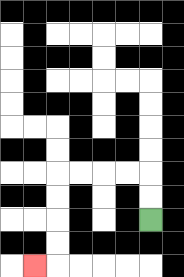{'start': '[6, 9]', 'end': '[1, 11]', 'path_directions': 'U,U,L,L,L,L,D,D,D,D,L', 'path_coordinates': '[[6, 9], [6, 8], [6, 7], [5, 7], [4, 7], [3, 7], [2, 7], [2, 8], [2, 9], [2, 10], [2, 11], [1, 11]]'}